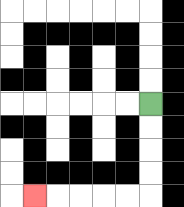{'start': '[6, 4]', 'end': '[1, 8]', 'path_directions': 'D,D,D,D,L,L,L,L,L', 'path_coordinates': '[[6, 4], [6, 5], [6, 6], [6, 7], [6, 8], [5, 8], [4, 8], [3, 8], [2, 8], [1, 8]]'}